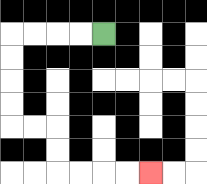{'start': '[4, 1]', 'end': '[6, 7]', 'path_directions': 'L,L,L,L,D,D,D,D,R,R,D,D,R,R,R,R', 'path_coordinates': '[[4, 1], [3, 1], [2, 1], [1, 1], [0, 1], [0, 2], [0, 3], [0, 4], [0, 5], [1, 5], [2, 5], [2, 6], [2, 7], [3, 7], [4, 7], [5, 7], [6, 7]]'}